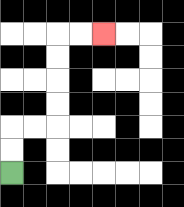{'start': '[0, 7]', 'end': '[4, 1]', 'path_directions': 'U,U,R,R,U,U,U,U,R,R', 'path_coordinates': '[[0, 7], [0, 6], [0, 5], [1, 5], [2, 5], [2, 4], [2, 3], [2, 2], [2, 1], [3, 1], [4, 1]]'}